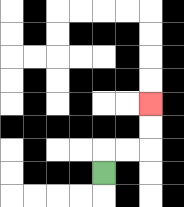{'start': '[4, 7]', 'end': '[6, 4]', 'path_directions': 'U,R,R,U,U', 'path_coordinates': '[[4, 7], [4, 6], [5, 6], [6, 6], [6, 5], [6, 4]]'}